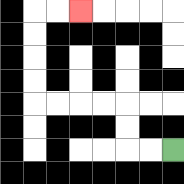{'start': '[7, 6]', 'end': '[3, 0]', 'path_directions': 'L,L,U,U,L,L,L,L,U,U,U,U,R,R', 'path_coordinates': '[[7, 6], [6, 6], [5, 6], [5, 5], [5, 4], [4, 4], [3, 4], [2, 4], [1, 4], [1, 3], [1, 2], [1, 1], [1, 0], [2, 0], [3, 0]]'}